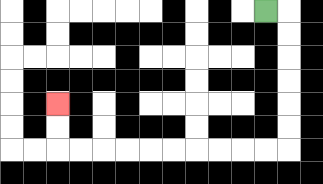{'start': '[11, 0]', 'end': '[2, 4]', 'path_directions': 'R,D,D,D,D,D,D,L,L,L,L,L,L,L,L,L,L,U,U', 'path_coordinates': '[[11, 0], [12, 0], [12, 1], [12, 2], [12, 3], [12, 4], [12, 5], [12, 6], [11, 6], [10, 6], [9, 6], [8, 6], [7, 6], [6, 6], [5, 6], [4, 6], [3, 6], [2, 6], [2, 5], [2, 4]]'}